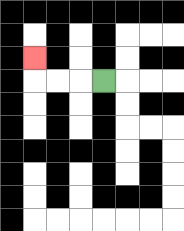{'start': '[4, 3]', 'end': '[1, 2]', 'path_directions': 'L,L,L,U', 'path_coordinates': '[[4, 3], [3, 3], [2, 3], [1, 3], [1, 2]]'}